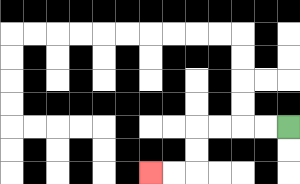{'start': '[12, 5]', 'end': '[6, 7]', 'path_directions': 'L,L,L,L,D,D,L,L', 'path_coordinates': '[[12, 5], [11, 5], [10, 5], [9, 5], [8, 5], [8, 6], [8, 7], [7, 7], [6, 7]]'}